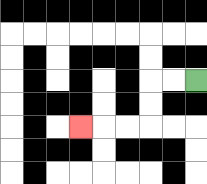{'start': '[8, 3]', 'end': '[3, 5]', 'path_directions': 'L,L,D,D,L,L,L', 'path_coordinates': '[[8, 3], [7, 3], [6, 3], [6, 4], [6, 5], [5, 5], [4, 5], [3, 5]]'}